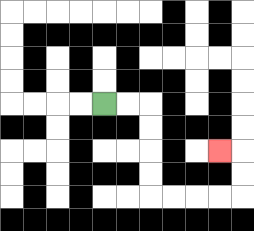{'start': '[4, 4]', 'end': '[9, 6]', 'path_directions': 'R,R,D,D,D,D,R,R,R,R,U,U,L', 'path_coordinates': '[[4, 4], [5, 4], [6, 4], [6, 5], [6, 6], [6, 7], [6, 8], [7, 8], [8, 8], [9, 8], [10, 8], [10, 7], [10, 6], [9, 6]]'}